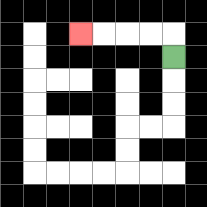{'start': '[7, 2]', 'end': '[3, 1]', 'path_directions': 'U,L,L,L,L', 'path_coordinates': '[[7, 2], [7, 1], [6, 1], [5, 1], [4, 1], [3, 1]]'}